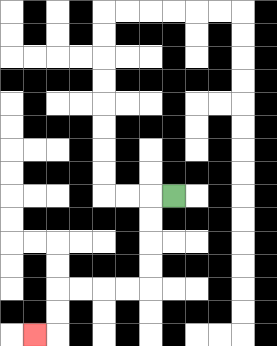{'start': '[7, 8]', 'end': '[1, 14]', 'path_directions': 'L,D,D,D,D,L,L,L,L,D,D,L', 'path_coordinates': '[[7, 8], [6, 8], [6, 9], [6, 10], [6, 11], [6, 12], [5, 12], [4, 12], [3, 12], [2, 12], [2, 13], [2, 14], [1, 14]]'}